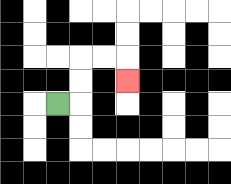{'start': '[2, 4]', 'end': '[5, 3]', 'path_directions': 'R,U,U,R,R,D', 'path_coordinates': '[[2, 4], [3, 4], [3, 3], [3, 2], [4, 2], [5, 2], [5, 3]]'}